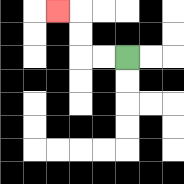{'start': '[5, 2]', 'end': '[2, 0]', 'path_directions': 'L,L,U,U,L', 'path_coordinates': '[[5, 2], [4, 2], [3, 2], [3, 1], [3, 0], [2, 0]]'}